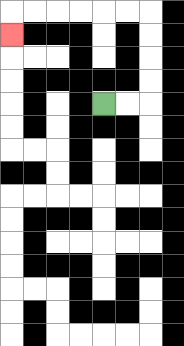{'start': '[4, 4]', 'end': '[0, 1]', 'path_directions': 'R,R,U,U,U,U,L,L,L,L,L,L,D', 'path_coordinates': '[[4, 4], [5, 4], [6, 4], [6, 3], [6, 2], [6, 1], [6, 0], [5, 0], [4, 0], [3, 0], [2, 0], [1, 0], [0, 0], [0, 1]]'}